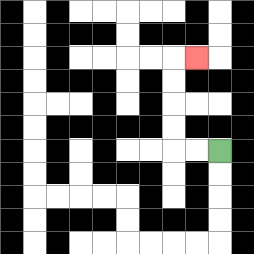{'start': '[9, 6]', 'end': '[8, 2]', 'path_directions': 'L,L,U,U,U,U,R', 'path_coordinates': '[[9, 6], [8, 6], [7, 6], [7, 5], [7, 4], [7, 3], [7, 2], [8, 2]]'}